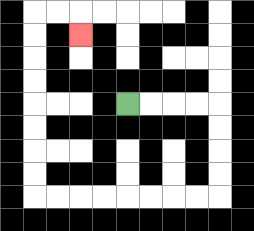{'start': '[5, 4]', 'end': '[3, 1]', 'path_directions': 'R,R,R,R,D,D,D,D,L,L,L,L,L,L,L,L,U,U,U,U,U,U,U,U,R,R,D', 'path_coordinates': '[[5, 4], [6, 4], [7, 4], [8, 4], [9, 4], [9, 5], [9, 6], [9, 7], [9, 8], [8, 8], [7, 8], [6, 8], [5, 8], [4, 8], [3, 8], [2, 8], [1, 8], [1, 7], [1, 6], [1, 5], [1, 4], [1, 3], [1, 2], [1, 1], [1, 0], [2, 0], [3, 0], [3, 1]]'}